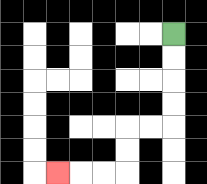{'start': '[7, 1]', 'end': '[2, 7]', 'path_directions': 'D,D,D,D,L,L,D,D,L,L,L', 'path_coordinates': '[[7, 1], [7, 2], [7, 3], [7, 4], [7, 5], [6, 5], [5, 5], [5, 6], [5, 7], [4, 7], [3, 7], [2, 7]]'}